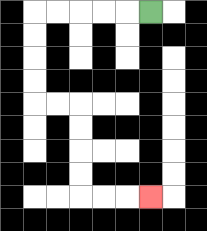{'start': '[6, 0]', 'end': '[6, 8]', 'path_directions': 'L,L,L,L,L,D,D,D,D,R,R,D,D,D,D,R,R,R', 'path_coordinates': '[[6, 0], [5, 0], [4, 0], [3, 0], [2, 0], [1, 0], [1, 1], [1, 2], [1, 3], [1, 4], [2, 4], [3, 4], [3, 5], [3, 6], [3, 7], [3, 8], [4, 8], [5, 8], [6, 8]]'}